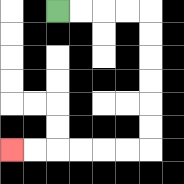{'start': '[2, 0]', 'end': '[0, 6]', 'path_directions': 'R,R,R,R,D,D,D,D,D,D,L,L,L,L,L,L', 'path_coordinates': '[[2, 0], [3, 0], [4, 0], [5, 0], [6, 0], [6, 1], [6, 2], [6, 3], [6, 4], [6, 5], [6, 6], [5, 6], [4, 6], [3, 6], [2, 6], [1, 6], [0, 6]]'}